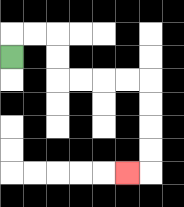{'start': '[0, 2]', 'end': '[5, 7]', 'path_directions': 'U,R,R,D,D,R,R,R,R,D,D,D,D,L', 'path_coordinates': '[[0, 2], [0, 1], [1, 1], [2, 1], [2, 2], [2, 3], [3, 3], [4, 3], [5, 3], [6, 3], [6, 4], [6, 5], [6, 6], [6, 7], [5, 7]]'}